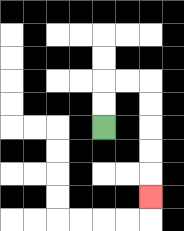{'start': '[4, 5]', 'end': '[6, 8]', 'path_directions': 'U,U,R,R,D,D,D,D,D', 'path_coordinates': '[[4, 5], [4, 4], [4, 3], [5, 3], [6, 3], [6, 4], [6, 5], [6, 6], [6, 7], [6, 8]]'}